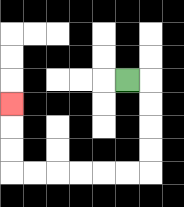{'start': '[5, 3]', 'end': '[0, 4]', 'path_directions': 'R,D,D,D,D,L,L,L,L,L,L,U,U,U', 'path_coordinates': '[[5, 3], [6, 3], [6, 4], [6, 5], [6, 6], [6, 7], [5, 7], [4, 7], [3, 7], [2, 7], [1, 7], [0, 7], [0, 6], [0, 5], [0, 4]]'}